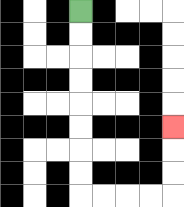{'start': '[3, 0]', 'end': '[7, 5]', 'path_directions': 'D,D,D,D,D,D,D,D,R,R,R,R,U,U,U', 'path_coordinates': '[[3, 0], [3, 1], [3, 2], [3, 3], [3, 4], [3, 5], [3, 6], [3, 7], [3, 8], [4, 8], [5, 8], [6, 8], [7, 8], [7, 7], [7, 6], [7, 5]]'}